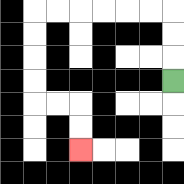{'start': '[7, 3]', 'end': '[3, 6]', 'path_directions': 'U,U,U,L,L,L,L,L,L,D,D,D,D,R,R,D,D', 'path_coordinates': '[[7, 3], [7, 2], [7, 1], [7, 0], [6, 0], [5, 0], [4, 0], [3, 0], [2, 0], [1, 0], [1, 1], [1, 2], [1, 3], [1, 4], [2, 4], [3, 4], [3, 5], [3, 6]]'}